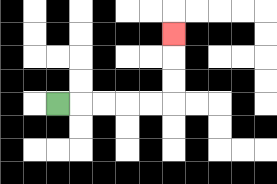{'start': '[2, 4]', 'end': '[7, 1]', 'path_directions': 'R,R,R,R,R,U,U,U', 'path_coordinates': '[[2, 4], [3, 4], [4, 4], [5, 4], [6, 4], [7, 4], [7, 3], [7, 2], [7, 1]]'}